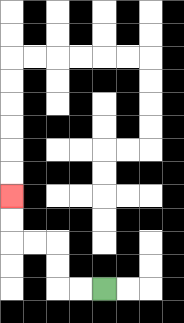{'start': '[4, 12]', 'end': '[0, 8]', 'path_directions': 'L,L,U,U,L,L,U,U', 'path_coordinates': '[[4, 12], [3, 12], [2, 12], [2, 11], [2, 10], [1, 10], [0, 10], [0, 9], [0, 8]]'}